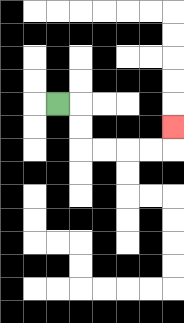{'start': '[2, 4]', 'end': '[7, 5]', 'path_directions': 'R,D,D,R,R,R,R,U', 'path_coordinates': '[[2, 4], [3, 4], [3, 5], [3, 6], [4, 6], [5, 6], [6, 6], [7, 6], [7, 5]]'}